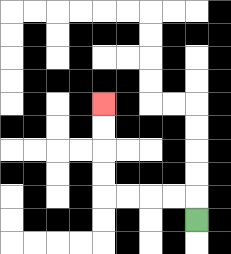{'start': '[8, 9]', 'end': '[4, 4]', 'path_directions': 'U,L,L,L,L,U,U,U,U', 'path_coordinates': '[[8, 9], [8, 8], [7, 8], [6, 8], [5, 8], [4, 8], [4, 7], [4, 6], [4, 5], [4, 4]]'}